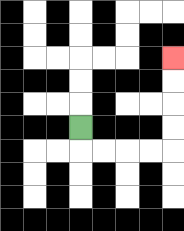{'start': '[3, 5]', 'end': '[7, 2]', 'path_directions': 'D,R,R,R,R,U,U,U,U', 'path_coordinates': '[[3, 5], [3, 6], [4, 6], [5, 6], [6, 6], [7, 6], [7, 5], [7, 4], [7, 3], [7, 2]]'}